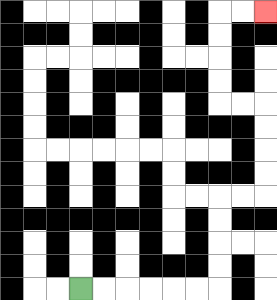{'start': '[3, 12]', 'end': '[11, 0]', 'path_directions': 'R,R,R,R,R,R,U,U,U,U,R,R,U,U,U,U,L,L,U,U,U,U,R,R', 'path_coordinates': '[[3, 12], [4, 12], [5, 12], [6, 12], [7, 12], [8, 12], [9, 12], [9, 11], [9, 10], [9, 9], [9, 8], [10, 8], [11, 8], [11, 7], [11, 6], [11, 5], [11, 4], [10, 4], [9, 4], [9, 3], [9, 2], [9, 1], [9, 0], [10, 0], [11, 0]]'}